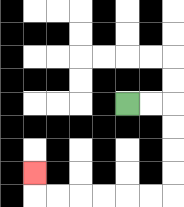{'start': '[5, 4]', 'end': '[1, 7]', 'path_directions': 'R,R,D,D,D,D,L,L,L,L,L,L,U', 'path_coordinates': '[[5, 4], [6, 4], [7, 4], [7, 5], [7, 6], [7, 7], [7, 8], [6, 8], [5, 8], [4, 8], [3, 8], [2, 8], [1, 8], [1, 7]]'}